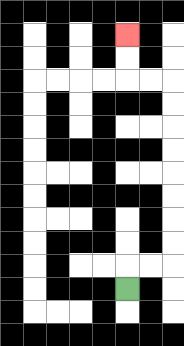{'start': '[5, 12]', 'end': '[5, 1]', 'path_directions': 'U,R,R,U,U,U,U,U,U,U,U,L,L,U,U', 'path_coordinates': '[[5, 12], [5, 11], [6, 11], [7, 11], [7, 10], [7, 9], [7, 8], [7, 7], [7, 6], [7, 5], [7, 4], [7, 3], [6, 3], [5, 3], [5, 2], [5, 1]]'}